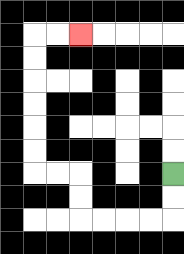{'start': '[7, 7]', 'end': '[3, 1]', 'path_directions': 'D,D,L,L,L,L,U,U,L,L,U,U,U,U,U,U,R,R', 'path_coordinates': '[[7, 7], [7, 8], [7, 9], [6, 9], [5, 9], [4, 9], [3, 9], [3, 8], [3, 7], [2, 7], [1, 7], [1, 6], [1, 5], [1, 4], [1, 3], [1, 2], [1, 1], [2, 1], [3, 1]]'}